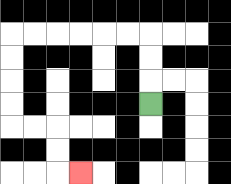{'start': '[6, 4]', 'end': '[3, 7]', 'path_directions': 'U,U,U,L,L,L,L,L,L,D,D,D,D,R,R,D,D,R', 'path_coordinates': '[[6, 4], [6, 3], [6, 2], [6, 1], [5, 1], [4, 1], [3, 1], [2, 1], [1, 1], [0, 1], [0, 2], [0, 3], [0, 4], [0, 5], [1, 5], [2, 5], [2, 6], [2, 7], [3, 7]]'}